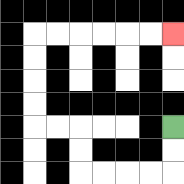{'start': '[7, 5]', 'end': '[7, 1]', 'path_directions': 'D,D,L,L,L,L,U,U,L,L,U,U,U,U,R,R,R,R,R,R', 'path_coordinates': '[[7, 5], [7, 6], [7, 7], [6, 7], [5, 7], [4, 7], [3, 7], [3, 6], [3, 5], [2, 5], [1, 5], [1, 4], [1, 3], [1, 2], [1, 1], [2, 1], [3, 1], [4, 1], [5, 1], [6, 1], [7, 1]]'}